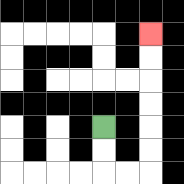{'start': '[4, 5]', 'end': '[6, 1]', 'path_directions': 'D,D,R,R,U,U,U,U,U,U', 'path_coordinates': '[[4, 5], [4, 6], [4, 7], [5, 7], [6, 7], [6, 6], [6, 5], [6, 4], [6, 3], [6, 2], [6, 1]]'}